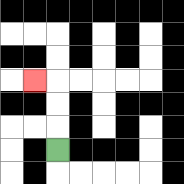{'start': '[2, 6]', 'end': '[1, 3]', 'path_directions': 'U,U,U,L', 'path_coordinates': '[[2, 6], [2, 5], [2, 4], [2, 3], [1, 3]]'}